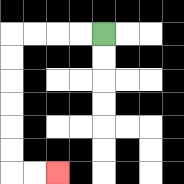{'start': '[4, 1]', 'end': '[2, 7]', 'path_directions': 'L,L,L,L,D,D,D,D,D,D,R,R', 'path_coordinates': '[[4, 1], [3, 1], [2, 1], [1, 1], [0, 1], [0, 2], [0, 3], [0, 4], [0, 5], [0, 6], [0, 7], [1, 7], [2, 7]]'}